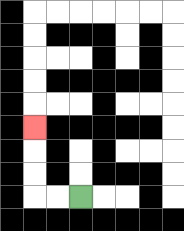{'start': '[3, 8]', 'end': '[1, 5]', 'path_directions': 'L,L,U,U,U', 'path_coordinates': '[[3, 8], [2, 8], [1, 8], [1, 7], [1, 6], [1, 5]]'}